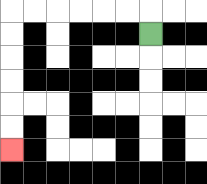{'start': '[6, 1]', 'end': '[0, 6]', 'path_directions': 'U,L,L,L,L,L,L,D,D,D,D,D,D', 'path_coordinates': '[[6, 1], [6, 0], [5, 0], [4, 0], [3, 0], [2, 0], [1, 0], [0, 0], [0, 1], [0, 2], [0, 3], [0, 4], [0, 5], [0, 6]]'}